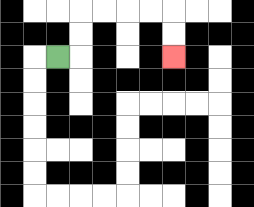{'start': '[2, 2]', 'end': '[7, 2]', 'path_directions': 'R,U,U,R,R,R,R,D,D', 'path_coordinates': '[[2, 2], [3, 2], [3, 1], [3, 0], [4, 0], [5, 0], [6, 0], [7, 0], [7, 1], [7, 2]]'}